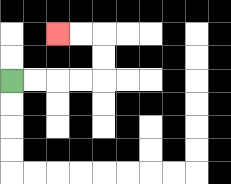{'start': '[0, 3]', 'end': '[2, 1]', 'path_directions': 'R,R,R,R,U,U,L,L', 'path_coordinates': '[[0, 3], [1, 3], [2, 3], [3, 3], [4, 3], [4, 2], [4, 1], [3, 1], [2, 1]]'}